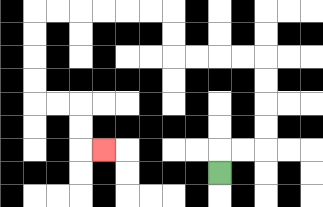{'start': '[9, 7]', 'end': '[4, 6]', 'path_directions': 'U,R,R,U,U,U,U,L,L,L,L,U,U,L,L,L,L,L,L,D,D,D,D,R,R,D,D,R', 'path_coordinates': '[[9, 7], [9, 6], [10, 6], [11, 6], [11, 5], [11, 4], [11, 3], [11, 2], [10, 2], [9, 2], [8, 2], [7, 2], [7, 1], [7, 0], [6, 0], [5, 0], [4, 0], [3, 0], [2, 0], [1, 0], [1, 1], [1, 2], [1, 3], [1, 4], [2, 4], [3, 4], [3, 5], [3, 6], [4, 6]]'}